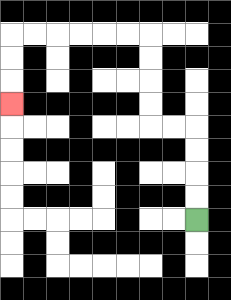{'start': '[8, 9]', 'end': '[0, 4]', 'path_directions': 'U,U,U,U,L,L,U,U,U,U,L,L,L,L,L,L,D,D,D', 'path_coordinates': '[[8, 9], [8, 8], [8, 7], [8, 6], [8, 5], [7, 5], [6, 5], [6, 4], [6, 3], [6, 2], [6, 1], [5, 1], [4, 1], [3, 1], [2, 1], [1, 1], [0, 1], [0, 2], [0, 3], [0, 4]]'}